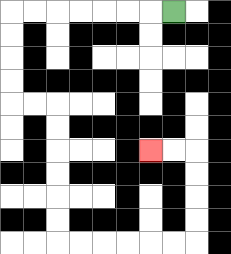{'start': '[7, 0]', 'end': '[6, 6]', 'path_directions': 'L,L,L,L,L,L,L,D,D,D,D,R,R,D,D,D,D,D,D,R,R,R,R,R,R,U,U,U,U,L,L', 'path_coordinates': '[[7, 0], [6, 0], [5, 0], [4, 0], [3, 0], [2, 0], [1, 0], [0, 0], [0, 1], [0, 2], [0, 3], [0, 4], [1, 4], [2, 4], [2, 5], [2, 6], [2, 7], [2, 8], [2, 9], [2, 10], [3, 10], [4, 10], [5, 10], [6, 10], [7, 10], [8, 10], [8, 9], [8, 8], [8, 7], [8, 6], [7, 6], [6, 6]]'}